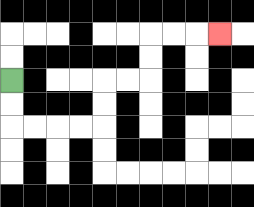{'start': '[0, 3]', 'end': '[9, 1]', 'path_directions': 'D,D,R,R,R,R,U,U,R,R,U,U,R,R,R', 'path_coordinates': '[[0, 3], [0, 4], [0, 5], [1, 5], [2, 5], [3, 5], [4, 5], [4, 4], [4, 3], [5, 3], [6, 3], [6, 2], [6, 1], [7, 1], [8, 1], [9, 1]]'}